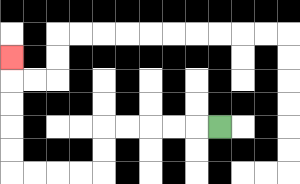{'start': '[9, 5]', 'end': '[0, 2]', 'path_directions': 'L,L,L,L,L,D,D,L,L,L,L,U,U,U,U,U', 'path_coordinates': '[[9, 5], [8, 5], [7, 5], [6, 5], [5, 5], [4, 5], [4, 6], [4, 7], [3, 7], [2, 7], [1, 7], [0, 7], [0, 6], [0, 5], [0, 4], [0, 3], [0, 2]]'}